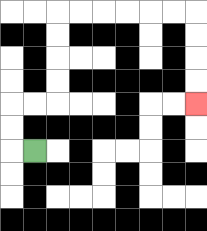{'start': '[1, 6]', 'end': '[8, 4]', 'path_directions': 'L,U,U,R,R,U,U,U,U,R,R,R,R,R,R,D,D,D,D', 'path_coordinates': '[[1, 6], [0, 6], [0, 5], [0, 4], [1, 4], [2, 4], [2, 3], [2, 2], [2, 1], [2, 0], [3, 0], [4, 0], [5, 0], [6, 0], [7, 0], [8, 0], [8, 1], [8, 2], [8, 3], [8, 4]]'}